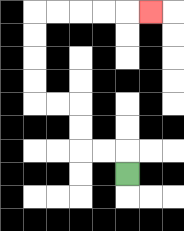{'start': '[5, 7]', 'end': '[6, 0]', 'path_directions': 'U,L,L,U,U,L,L,U,U,U,U,R,R,R,R,R', 'path_coordinates': '[[5, 7], [5, 6], [4, 6], [3, 6], [3, 5], [3, 4], [2, 4], [1, 4], [1, 3], [1, 2], [1, 1], [1, 0], [2, 0], [3, 0], [4, 0], [5, 0], [6, 0]]'}